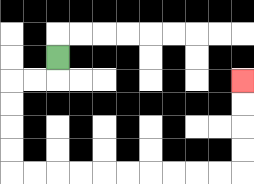{'start': '[2, 2]', 'end': '[10, 3]', 'path_directions': 'D,L,L,D,D,D,D,R,R,R,R,R,R,R,R,R,R,U,U,U,U', 'path_coordinates': '[[2, 2], [2, 3], [1, 3], [0, 3], [0, 4], [0, 5], [0, 6], [0, 7], [1, 7], [2, 7], [3, 7], [4, 7], [5, 7], [6, 7], [7, 7], [8, 7], [9, 7], [10, 7], [10, 6], [10, 5], [10, 4], [10, 3]]'}